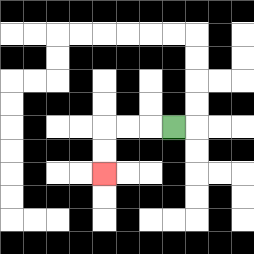{'start': '[7, 5]', 'end': '[4, 7]', 'path_directions': 'L,L,L,D,D', 'path_coordinates': '[[7, 5], [6, 5], [5, 5], [4, 5], [4, 6], [4, 7]]'}